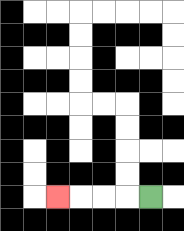{'start': '[6, 8]', 'end': '[2, 8]', 'path_directions': 'L,L,L,L', 'path_coordinates': '[[6, 8], [5, 8], [4, 8], [3, 8], [2, 8]]'}